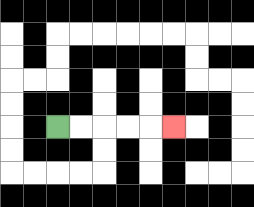{'start': '[2, 5]', 'end': '[7, 5]', 'path_directions': 'R,R,R,R,R', 'path_coordinates': '[[2, 5], [3, 5], [4, 5], [5, 5], [6, 5], [7, 5]]'}